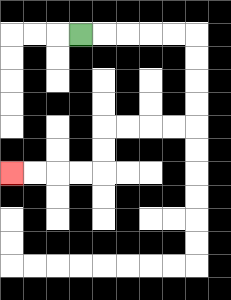{'start': '[3, 1]', 'end': '[0, 7]', 'path_directions': 'R,R,R,R,R,D,D,D,D,L,L,L,L,D,D,L,L,L,L', 'path_coordinates': '[[3, 1], [4, 1], [5, 1], [6, 1], [7, 1], [8, 1], [8, 2], [8, 3], [8, 4], [8, 5], [7, 5], [6, 5], [5, 5], [4, 5], [4, 6], [4, 7], [3, 7], [2, 7], [1, 7], [0, 7]]'}